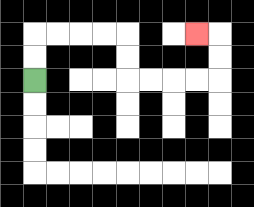{'start': '[1, 3]', 'end': '[8, 1]', 'path_directions': 'U,U,R,R,R,R,D,D,R,R,R,R,U,U,L', 'path_coordinates': '[[1, 3], [1, 2], [1, 1], [2, 1], [3, 1], [4, 1], [5, 1], [5, 2], [5, 3], [6, 3], [7, 3], [8, 3], [9, 3], [9, 2], [9, 1], [8, 1]]'}